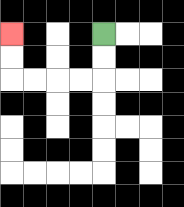{'start': '[4, 1]', 'end': '[0, 1]', 'path_directions': 'D,D,L,L,L,L,U,U', 'path_coordinates': '[[4, 1], [4, 2], [4, 3], [3, 3], [2, 3], [1, 3], [0, 3], [0, 2], [0, 1]]'}